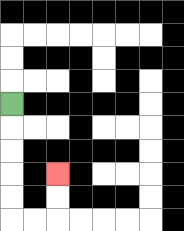{'start': '[0, 4]', 'end': '[2, 7]', 'path_directions': 'D,D,D,D,D,R,R,U,U', 'path_coordinates': '[[0, 4], [0, 5], [0, 6], [0, 7], [0, 8], [0, 9], [1, 9], [2, 9], [2, 8], [2, 7]]'}